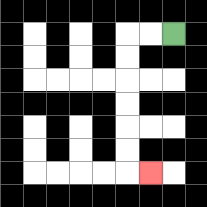{'start': '[7, 1]', 'end': '[6, 7]', 'path_directions': 'L,L,D,D,D,D,D,D,R', 'path_coordinates': '[[7, 1], [6, 1], [5, 1], [5, 2], [5, 3], [5, 4], [5, 5], [5, 6], [5, 7], [6, 7]]'}